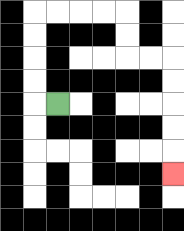{'start': '[2, 4]', 'end': '[7, 7]', 'path_directions': 'L,U,U,U,U,R,R,R,R,D,D,R,R,D,D,D,D,D', 'path_coordinates': '[[2, 4], [1, 4], [1, 3], [1, 2], [1, 1], [1, 0], [2, 0], [3, 0], [4, 0], [5, 0], [5, 1], [5, 2], [6, 2], [7, 2], [7, 3], [7, 4], [7, 5], [7, 6], [7, 7]]'}